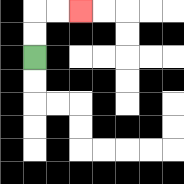{'start': '[1, 2]', 'end': '[3, 0]', 'path_directions': 'U,U,R,R', 'path_coordinates': '[[1, 2], [1, 1], [1, 0], [2, 0], [3, 0]]'}